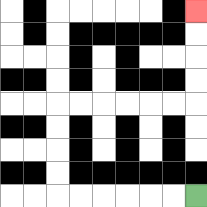{'start': '[8, 8]', 'end': '[8, 0]', 'path_directions': 'L,L,L,L,L,L,U,U,U,U,R,R,R,R,R,R,U,U,U,U', 'path_coordinates': '[[8, 8], [7, 8], [6, 8], [5, 8], [4, 8], [3, 8], [2, 8], [2, 7], [2, 6], [2, 5], [2, 4], [3, 4], [4, 4], [5, 4], [6, 4], [7, 4], [8, 4], [8, 3], [8, 2], [8, 1], [8, 0]]'}